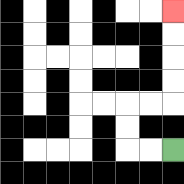{'start': '[7, 6]', 'end': '[7, 0]', 'path_directions': 'L,L,U,U,R,R,U,U,U,U', 'path_coordinates': '[[7, 6], [6, 6], [5, 6], [5, 5], [5, 4], [6, 4], [7, 4], [7, 3], [7, 2], [7, 1], [7, 0]]'}